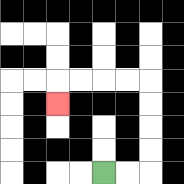{'start': '[4, 7]', 'end': '[2, 4]', 'path_directions': 'R,R,U,U,U,U,L,L,L,L,D', 'path_coordinates': '[[4, 7], [5, 7], [6, 7], [6, 6], [6, 5], [6, 4], [6, 3], [5, 3], [4, 3], [3, 3], [2, 3], [2, 4]]'}